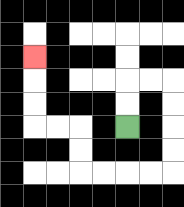{'start': '[5, 5]', 'end': '[1, 2]', 'path_directions': 'U,U,R,R,D,D,D,D,L,L,L,L,U,U,L,L,U,U,U', 'path_coordinates': '[[5, 5], [5, 4], [5, 3], [6, 3], [7, 3], [7, 4], [7, 5], [7, 6], [7, 7], [6, 7], [5, 7], [4, 7], [3, 7], [3, 6], [3, 5], [2, 5], [1, 5], [1, 4], [1, 3], [1, 2]]'}